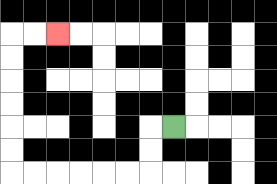{'start': '[7, 5]', 'end': '[2, 1]', 'path_directions': 'L,D,D,L,L,L,L,L,L,U,U,U,U,U,U,R,R', 'path_coordinates': '[[7, 5], [6, 5], [6, 6], [6, 7], [5, 7], [4, 7], [3, 7], [2, 7], [1, 7], [0, 7], [0, 6], [0, 5], [0, 4], [0, 3], [0, 2], [0, 1], [1, 1], [2, 1]]'}